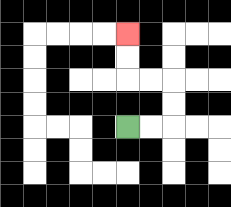{'start': '[5, 5]', 'end': '[5, 1]', 'path_directions': 'R,R,U,U,L,L,U,U', 'path_coordinates': '[[5, 5], [6, 5], [7, 5], [7, 4], [7, 3], [6, 3], [5, 3], [5, 2], [5, 1]]'}